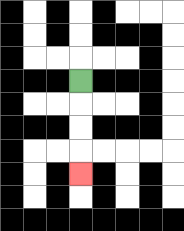{'start': '[3, 3]', 'end': '[3, 7]', 'path_directions': 'D,D,D,D', 'path_coordinates': '[[3, 3], [3, 4], [3, 5], [3, 6], [3, 7]]'}